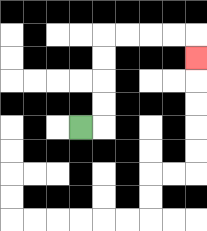{'start': '[3, 5]', 'end': '[8, 2]', 'path_directions': 'R,U,U,U,U,R,R,R,R,D', 'path_coordinates': '[[3, 5], [4, 5], [4, 4], [4, 3], [4, 2], [4, 1], [5, 1], [6, 1], [7, 1], [8, 1], [8, 2]]'}